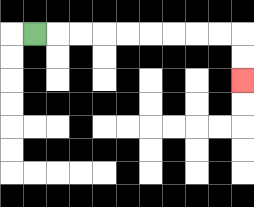{'start': '[1, 1]', 'end': '[10, 3]', 'path_directions': 'R,R,R,R,R,R,R,R,R,D,D', 'path_coordinates': '[[1, 1], [2, 1], [3, 1], [4, 1], [5, 1], [6, 1], [7, 1], [8, 1], [9, 1], [10, 1], [10, 2], [10, 3]]'}